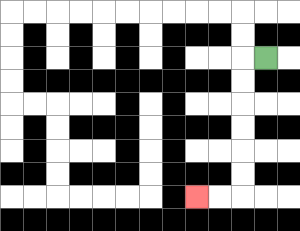{'start': '[11, 2]', 'end': '[8, 8]', 'path_directions': 'L,D,D,D,D,D,D,L,L', 'path_coordinates': '[[11, 2], [10, 2], [10, 3], [10, 4], [10, 5], [10, 6], [10, 7], [10, 8], [9, 8], [8, 8]]'}